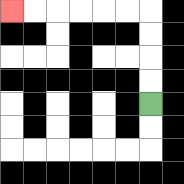{'start': '[6, 4]', 'end': '[0, 0]', 'path_directions': 'U,U,U,U,L,L,L,L,L,L', 'path_coordinates': '[[6, 4], [6, 3], [6, 2], [6, 1], [6, 0], [5, 0], [4, 0], [3, 0], [2, 0], [1, 0], [0, 0]]'}